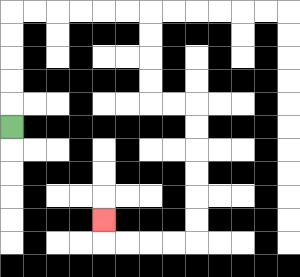{'start': '[0, 5]', 'end': '[4, 9]', 'path_directions': 'U,U,U,U,U,R,R,R,R,R,R,D,D,D,D,R,R,D,D,D,D,D,D,L,L,L,L,U', 'path_coordinates': '[[0, 5], [0, 4], [0, 3], [0, 2], [0, 1], [0, 0], [1, 0], [2, 0], [3, 0], [4, 0], [5, 0], [6, 0], [6, 1], [6, 2], [6, 3], [6, 4], [7, 4], [8, 4], [8, 5], [8, 6], [8, 7], [8, 8], [8, 9], [8, 10], [7, 10], [6, 10], [5, 10], [4, 10], [4, 9]]'}